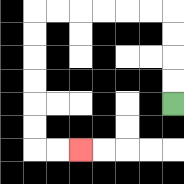{'start': '[7, 4]', 'end': '[3, 6]', 'path_directions': 'U,U,U,U,L,L,L,L,L,L,D,D,D,D,D,D,R,R', 'path_coordinates': '[[7, 4], [7, 3], [7, 2], [7, 1], [7, 0], [6, 0], [5, 0], [4, 0], [3, 0], [2, 0], [1, 0], [1, 1], [1, 2], [1, 3], [1, 4], [1, 5], [1, 6], [2, 6], [3, 6]]'}